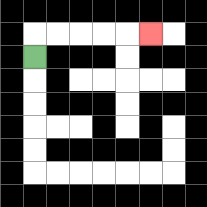{'start': '[1, 2]', 'end': '[6, 1]', 'path_directions': 'U,R,R,R,R,R', 'path_coordinates': '[[1, 2], [1, 1], [2, 1], [3, 1], [4, 1], [5, 1], [6, 1]]'}